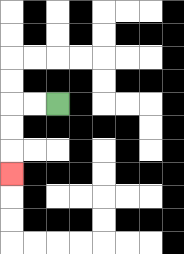{'start': '[2, 4]', 'end': '[0, 7]', 'path_directions': 'L,L,D,D,D', 'path_coordinates': '[[2, 4], [1, 4], [0, 4], [0, 5], [0, 6], [0, 7]]'}